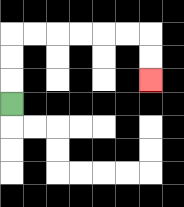{'start': '[0, 4]', 'end': '[6, 3]', 'path_directions': 'U,U,U,R,R,R,R,R,R,D,D', 'path_coordinates': '[[0, 4], [0, 3], [0, 2], [0, 1], [1, 1], [2, 1], [3, 1], [4, 1], [5, 1], [6, 1], [6, 2], [6, 3]]'}